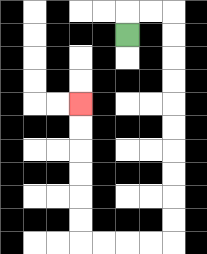{'start': '[5, 1]', 'end': '[3, 4]', 'path_directions': 'U,R,R,D,D,D,D,D,D,D,D,D,D,L,L,L,L,U,U,U,U,U,U', 'path_coordinates': '[[5, 1], [5, 0], [6, 0], [7, 0], [7, 1], [7, 2], [7, 3], [7, 4], [7, 5], [7, 6], [7, 7], [7, 8], [7, 9], [7, 10], [6, 10], [5, 10], [4, 10], [3, 10], [3, 9], [3, 8], [3, 7], [3, 6], [3, 5], [3, 4]]'}